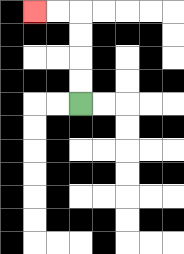{'start': '[3, 4]', 'end': '[1, 0]', 'path_directions': 'U,U,U,U,L,L', 'path_coordinates': '[[3, 4], [3, 3], [3, 2], [3, 1], [3, 0], [2, 0], [1, 0]]'}